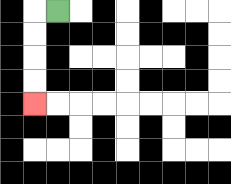{'start': '[2, 0]', 'end': '[1, 4]', 'path_directions': 'L,D,D,D,D', 'path_coordinates': '[[2, 0], [1, 0], [1, 1], [1, 2], [1, 3], [1, 4]]'}